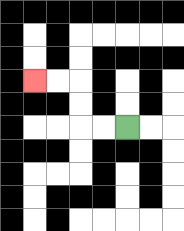{'start': '[5, 5]', 'end': '[1, 3]', 'path_directions': 'L,L,U,U,L,L', 'path_coordinates': '[[5, 5], [4, 5], [3, 5], [3, 4], [3, 3], [2, 3], [1, 3]]'}